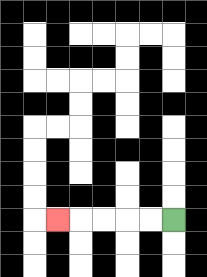{'start': '[7, 9]', 'end': '[2, 9]', 'path_directions': 'L,L,L,L,L', 'path_coordinates': '[[7, 9], [6, 9], [5, 9], [4, 9], [3, 9], [2, 9]]'}